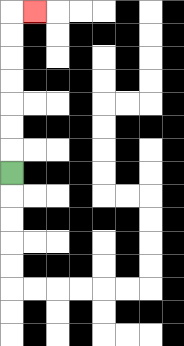{'start': '[0, 7]', 'end': '[1, 0]', 'path_directions': 'U,U,U,U,U,U,U,R', 'path_coordinates': '[[0, 7], [0, 6], [0, 5], [0, 4], [0, 3], [0, 2], [0, 1], [0, 0], [1, 0]]'}